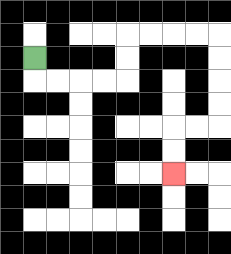{'start': '[1, 2]', 'end': '[7, 7]', 'path_directions': 'D,R,R,R,R,U,U,R,R,R,R,D,D,D,D,L,L,D,D', 'path_coordinates': '[[1, 2], [1, 3], [2, 3], [3, 3], [4, 3], [5, 3], [5, 2], [5, 1], [6, 1], [7, 1], [8, 1], [9, 1], [9, 2], [9, 3], [9, 4], [9, 5], [8, 5], [7, 5], [7, 6], [7, 7]]'}